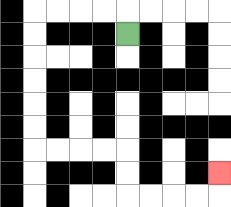{'start': '[5, 1]', 'end': '[9, 7]', 'path_directions': 'U,L,L,L,L,D,D,D,D,D,D,R,R,R,R,D,D,R,R,R,R,U', 'path_coordinates': '[[5, 1], [5, 0], [4, 0], [3, 0], [2, 0], [1, 0], [1, 1], [1, 2], [1, 3], [1, 4], [1, 5], [1, 6], [2, 6], [3, 6], [4, 6], [5, 6], [5, 7], [5, 8], [6, 8], [7, 8], [8, 8], [9, 8], [9, 7]]'}